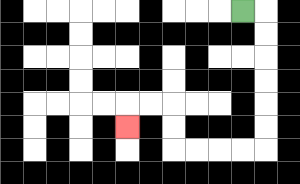{'start': '[10, 0]', 'end': '[5, 5]', 'path_directions': 'R,D,D,D,D,D,D,L,L,L,L,U,U,L,L,D', 'path_coordinates': '[[10, 0], [11, 0], [11, 1], [11, 2], [11, 3], [11, 4], [11, 5], [11, 6], [10, 6], [9, 6], [8, 6], [7, 6], [7, 5], [7, 4], [6, 4], [5, 4], [5, 5]]'}